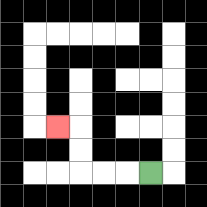{'start': '[6, 7]', 'end': '[2, 5]', 'path_directions': 'L,L,L,U,U,L', 'path_coordinates': '[[6, 7], [5, 7], [4, 7], [3, 7], [3, 6], [3, 5], [2, 5]]'}